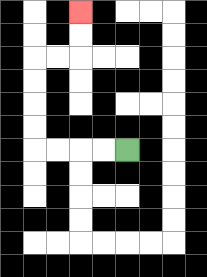{'start': '[5, 6]', 'end': '[3, 0]', 'path_directions': 'L,L,L,L,U,U,U,U,R,R,U,U', 'path_coordinates': '[[5, 6], [4, 6], [3, 6], [2, 6], [1, 6], [1, 5], [1, 4], [1, 3], [1, 2], [2, 2], [3, 2], [3, 1], [3, 0]]'}